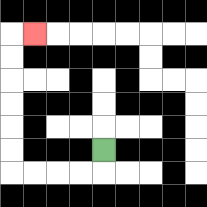{'start': '[4, 6]', 'end': '[1, 1]', 'path_directions': 'D,L,L,L,L,U,U,U,U,U,U,R', 'path_coordinates': '[[4, 6], [4, 7], [3, 7], [2, 7], [1, 7], [0, 7], [0, 6], [0, 5], [0, 4], [0, 3], [0, 2], [0, 1], [1, 1]]'}